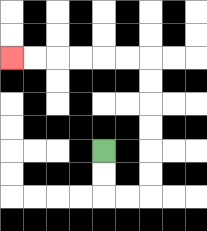{'start': '[4, 6]', 'end': '[0, 2]', 'path_directions': 'D,D,R,R,U,U,U,U,U,U,L,L,L,L,L,L', 'path_coordinates': '[[4, 6], [4, 7], [4, 8], [5, 8], [6, 8], [6, 7], [6, 6], [6, 5], [6, 4], [6, 3], [6, 2], [5, 2], [4, 2], [3, 2], [2, 2], [1, 2], [0, 2]]'}